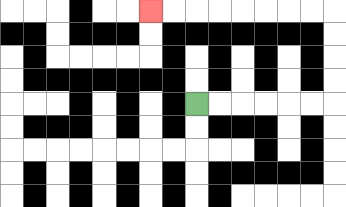{'start': '[8, 4]', 'end': '[6, 0]', 'path_directions': 'R,R,R,R,R,R,U,U,U,U,L,L,L,L,L,L,L,L', 'path_coordinates': '[[8, 4], [9, 4], [10, 4], [11, 4], [12, 4], [13, 4], [14, 4], [14, 3], [14, 2], [14, 1], [14, 0], [13, 0], [12, 0], [11, 0], [10, 0], [9, 0], [8, 0], [7, 0], [6, 0]]'}